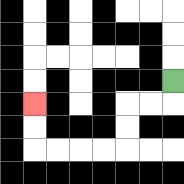{'start': '[7, 3]', 'end': '[1, 4]', 'path_directions': 'D,L,L,D,D,L,L,L,L,U,U', 'path_coordinates': '[[7, 3], [7, 4], [6, 4], [5, 4], [5, 5], [5, 6], [4, 6], [3, 6], [2, 6], [1, 6], [1, 5], [1, 4]]'}